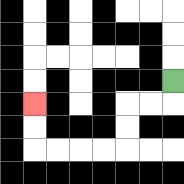{'start': '[7, 3]', 'end': '[1, 4]', 'path_directions': 'D,L,L,D,D,L,L,L,L,U,U', 'path_coordinates': '[[7, 3], [7, 4], [6, 4], [5, 4], [5, 5], [5, 6], [4, 6], [3, 6], [2, 6], [1, 6], [1, 5], [1, 4]]'}